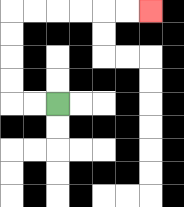{'start': '[2, 4]', 'end': '[6, 0]', 'path_directions': 'L,L,U,U,U,U,R,R,R,R,R,R', 'path_coordinates': '[[2, 4], [1, 4], [0, 4], [0, 3], [0, 2], [0, 1], [0, 0], [1, 0], [2, 0], [3, 0], [4, 0], [5, 0], [6, 0]]'}